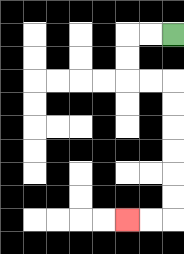{'start': '[7, 1]', 'end': '[5, 9]', 'path_directions': 'L,L,D,D,R,R,D,D,D,D,D,D,L,L', 'path_coordinates': '[[7, 1], [6, 1], [5, 1], [5, 2], [5, 3], [6, 3], [7, 3], [7, 4], [7, 5], [7, 6], [7, 7], [7, 8], [7, 9], [6, 9], [5, 9]]'}